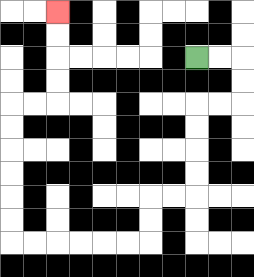{'start': '[8, 2]', 'end': '[2, 0]', 'path_directions': 'R,R,D,D,L,L,D,D,D,D,L,L,D,D,L,L,L,L,L,L,U,U,U,U,U,U,R,R,U,U,U,U', 'path_coordinates': '[[8, 2], [9, 2], [10, 2], [10, 3], [10, 4], [9, 4], [8, 4], [8, 5], [8, 6], [8, 7], [8, 8], [7, 8], [6, 8], [6, 9], [6, 10], [5, 10], [4, 10], [3, 10], [2, 10], [1, 10], [0, 10], [0, 9], [0, 8], [0, 7], [0, 6], [0, 5], [0, 4], [1, 4], [2, 4], [2, 3], [2, 2], [2, 1], [2, 0]]'}